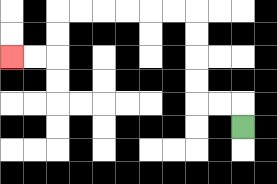{'start': '[10, 5]', 'end': '[0, 2]', 'path_directions': 'U,L,L,U,U,U,U,L,L,L,L,L,L,D,D,L,L', 'path_coordinates': '[[10, 5], [10, 4], [9, 4], [8, 4], [8, 3], [8, 2], [8, 1], [8, 0], [7, 0], [6, 0], [5, 0], [4, 0], [3, 0], [2, 0], [2, 1], [2, 2], [1, 2], [0, 2]]'}